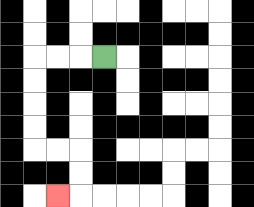{'start': '[4, 2]', 'end': '[2, 8]', 'path_directions': 'L,L,L,D,D,D,D,R,R,D,D,L', 'path_coordinates': '[[4, 2], [3, 2], [2, 2], [1, 2], [1, 3], [1, 4], [1, 5], [1, 6], [2, 6], [3, 6], [3, 7], [3, 8], [2, 8]]'}